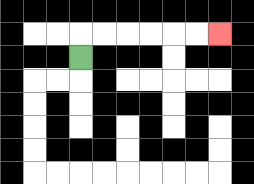{'start': '[3, 2]', 'end': '[9, 1]', 'path_directions': 'U,R,R,R,R,R,R', 'path_coordinates': '[[3, 2], [3, 1], [4, 1], [5, 1], [6, 1], [7, 1], [8, 1], [9, 1]]'}